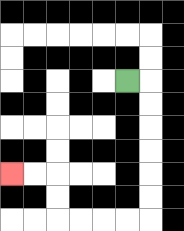{'start': '[5, 3]', 'end': '[0, 7]', 'path_directions': 'R,D,D,D,D,D,D,L,L,L,L,U,U,L,L', 'path_coordinates': '[[5, 3], [6, 3], [6, 4], [6, 5], [6, 6], [6, 7], [6, 8], [6, 9], [5, 9], [4, 9], [3, 9], [2, 9], [2, 8], [2, 7], [1, 7], [0, 7]]'}